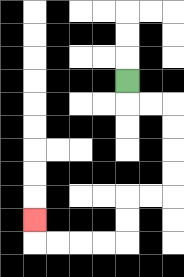{'start': '[5, 3]', 'end': '[1, 9]', 'path_directions': 'D,R,R,D,D,D,D,L,L,D,D,L,L,L,L,U', 'path_coordinates': '[[5, 3], [5, 4], [6, 4], [7, 4], [7, 5], [7, 6], [7, 7], [7, 8], [6, 8], [5, 8], [5, 9], [5, 10], [4, 10], [3, 10], [2, 10], [1, 10], [1, 9]]'}